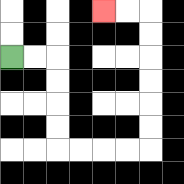{'start': '[0, 2]', 'end': '[4, 0]', 'path_directions': 'R,R,D,D,D,D,R,R,R,R,U,U,U,U,U,U,L,L', 'path_coordinates': '[[0, 2], [1, 2], [2, 2], [2, 3], [2, 4], [2, 5], [2, 6], [3, 6], [4, 6], [5, 6], [6, 6], [6, 5], [6, 4], [6, 3], [6, 2], [6, 1], [6, 0], [5, 0], [4, 0]]'}